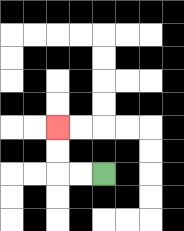{'start': '[4, 7]', 'end': '[2, 5]', 'path_directions': 'L,L,U,U', 'path_coordinates': '[[4, 7], [3, 7], [2, 7], [2, 6], [2, 5]]'}